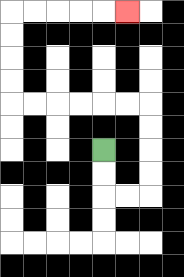{'start': '[4, 6]', 'end': '[5, 0]', 'path_directions': 'D,D,R,R,U,U,U,U,L,L,L,L,L,L,U,U,U,U,R,R,R,R,R', 'path_coordinates': '[[4, 6], [4, 7], [4, 8], [5, 8], [6, 8], [6, 7], [6, 6], [6, 5], [6, 4], [5, 4], [4, 4], [3, 4], [2, 4], [1, 4], [0, 4], [0, 3], [0, 2], [0, 1], [0, 0], [1, 0], [2, 0], [3, 0], [4, 0], [5, 0]]'}